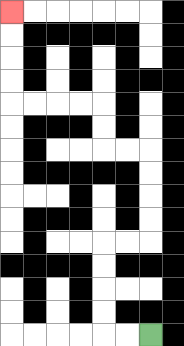{'start': '[6, 14]', 'end': '[0, 0]', 'path_directions': 'L,L,U,U,U,U,R,R,U,U,U,U,L,L,U,U,L,L,L,L,U,U,U,U', 'path_coordinates': '[[6, 14], [5, 14], [4, 14], [4, 13], [4, 12], [4, 11], [4, 10], [5, 10], [6, 10], [6, 9], [6, 8], [6, 7], [6, 6], [5, 6], [4, 6], [4, 5], [4, 4], [3, 4], [2, 4], [1, 4], [0, 4], [0, 3], [0, 2], [0, 1], [0, 0]]'}